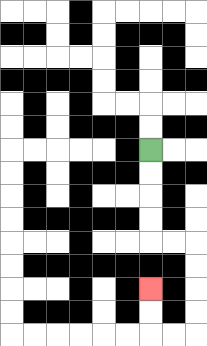{'start': '[6, 6]', 'end': '[6, 12]', 'path_directions': 'D,D,D,D,R,R,D,D,D,D,L,L,U,U', 'path_coordinates': '[[6, 6], [6, 7], [6, 8], [6, 9], [6, 10], [7, 10], [8, 10], [8, 11], [8, 12], [8, 13], [8, 14], [7, 14], [6, 14], [6, 13], [6, 12]]'}